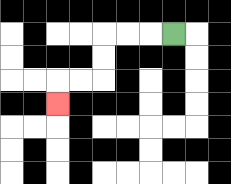{'start': '[7, 1]', 'end': '[2, 4]', 'path_directions': 'L,L,L,D,D,L,L,D', 'path_coordinates': '[[7, 1], [6, 1], [5, 1], [4, 1], [4, 2], [4, 3], [3, 3], [2, 3], [2, 4]]'}